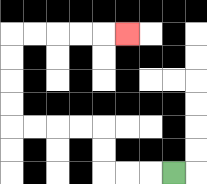{'start': '[7, 7]', 'end': '[5, 1]', 'path_directions': 'L,L,L,U,U,L,L,L,L,U,U,U,U,R,R,R,R,R', 'path_coordinates': '[[7, 7], [6, 7], [5, 7], [4, 7], [4, 6], [4, 5], [3, 5], [2, 5], [1, 5], [0, 5], [0, 4], [0, 3], [0, 2], [0, 1], [1, 1], [2, 1], [3, 1], [4, 1], [5, 1]]'}